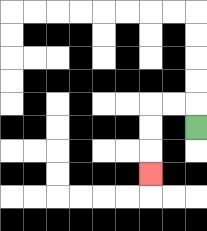{'start': '[8, 5]', 'end': '[6, 7]', 'path_directions': 'U,L,L,D,D,D', 'path_coordinates': '[[8, 5], [8, 4], [7, 4], [6, 4], [6, 5], [6, 6], [6, 7]]'}